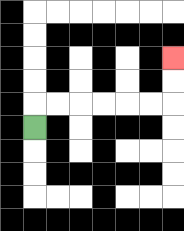{'start': '[1, 5]', 'end': '[7, 2]', 'path_directions': 'U,R,R,R,R,R,R,U,U', 'path_coordinates': '[[1, 5], [1, 4], [2, 4], [3, 4], [4, 4], [5, 4], [6, 4], [7, 4], [7, 3], [7, 2]]'}